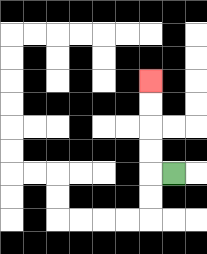{'start': '[7, 7]', 'end': '[6, 3]', 'path_directions': 'L,U,U,U,U', 'path_coordinates': '[[7, 7], [6, 7], [6, 6], [6, 5], [6, 4], [6, 3]]'}